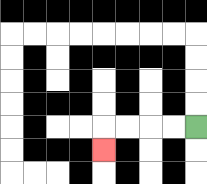{'start': '[8, 5]', 'end': '[4, 6]', 'path_directions': 'L,L,L,L,D', 'path_coordinates': '[[8, 5], [7, 5], [6, 5], [5, 5], [4, 5], [4, 6]]'}